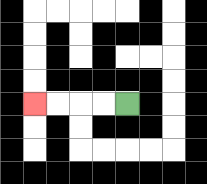{'start': '[5, 4]', 'end': '[1, 4]', 'path_directions': 'L,L,L,L', 'path_coordinates': '[[5, 4], [4, 4], [3, 4], [2, 4], [1, 4]]'}